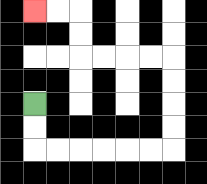{'start': '[1, 4]', 'end': '[1, 0]', 'path_directions': 'D,D,R,R,R,R,R,R,U,U,U,U,L,L,L,L,U,U,L,L', 'path_coordinates': '[[1, 4], [1, 5], [1, 6], [2, 6], [3, 6], [4, 6], [5, 6], [6, 6], [7, 6], [7, 5], [7, 4], [7, 3], [7, 2], [6, 2], [5, 2], [4, 2], [3, 2], [3, 1], [3, 0], [2, 0], [1, 0]]'}